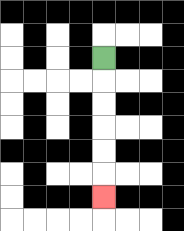{'start': '[4, 2]', 'end': '[4, 8]', 'path_directions': 'D,D,D,D,D,D', 'path_coordinates': '[[4, 2], [4, 3], [4, 4], [4, 5], [4, 6], [4, 7], [4, 8]]'}